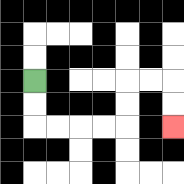{'start': '[1, 3]', 'end': '[7, 5]', 'path_directions': 'D,D,R,R,R,R,U,U,R,R,D,D', 'path_coordinates': '[[1, 3], [1, 4], [1, 5], [2, 5], [3, 5], [4, 5], [5, 5], [5, 4], [5, 3], [6, 3], [7, 3], [7, 4], [7, 5]]'}